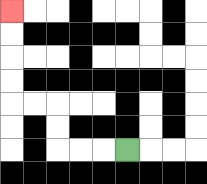{'start': '[5, 6]', 'end': '[0, 0]', 'path_directions': 'L,L,L,U,U,L,L,U,U,U,U', 'path_coordinates': '[[5, 6], [4, 6], [3, 6], [2, 6], [2, 5], [2, 4], [1, 4], [0, 4], [0, 3], [0, 2], [0, 1], [0, 0]]'}